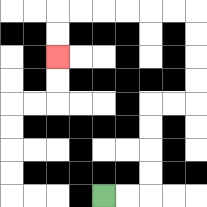{'start': '[4, 8]', 'end': '[2, 2]', 'path_directions': 'R,R,U,U,U,U,R,R,U,U,U,U,L,L,L,L,L,L,D,D', 'path_coordinates': '[[4, 8], [5, 8], [6, 8], [6, 7], [6, 6], [6, 5], [6, 4], [7, 4], [8, 4], [8, 3], [8, 2], [8, 1], [8, 0], [7, 0], [6, 0], [5, 0], [4, 0], [3, 0], [2, 0], [2, 1], [2, 2]]'}